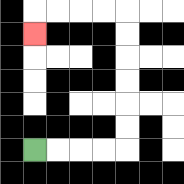{'start': '[1, 6]', 'end': '[1, 1]', 'path_directions': 'R,R,R,R,U,U,U,U,U,U,L,L,L,L,D', 'path_coordinates': '[[1, 6], [2, 6], [3, 6], [4, 6], [5, 6], [5, 5], [5, 4], [5, 3], [5, 2], [5, 1], [5, 0], [4, 0], [3, 0], [2, 0], [1, 0], [1, 1]]'}